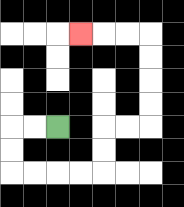{'start': '[2, 5]', 'end': '[3, 1]', 'path_directions': 'L,L,D,D,R,R,R,R,U,U,R,R,U,U,U,U,L,L,L', 'path_coordinates': '[[2, 5], [1, 5], [0, 5], [0, 6], [0, 7], [1, 7], [2, 7], [3, 7], [4, 7], [4, 6], [4, 5], [5, 5], [6, 5], [6, 4], [6, 3], [6, 2], [6, 1], [5, 1], [4, 1], [3, 1]]'}